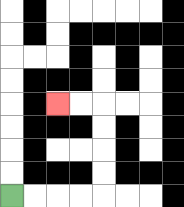{'start': '[0, 8]', 'end': '[2, 4]', 'path_directions': 'R,R,R,R,U,U,U,U,L,L', 'path_coordinates': '[[0, 8], [1, 8], [2, 8], [3, 8], [4, 8], [4, 7], [4, 6], [4, 5], [4, 4], [3, 4], [2, 4]]'}